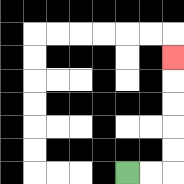{'start': '[5, 7]', 'end': '[7, 2]', 'path_directions': 'R,R,U,U,U,U,U', 'path_coordinates': '[[5, 7], [6, 7], [7, 7], [7, 6], [7, 5], [7, 4], [7, 3], [7, 2]]'}